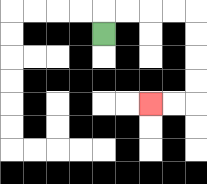{'start': '[4, 1]', 'end': '[6, 4]', 'path_directions': 'U,R,R,R,R,D,D,D,D,L,L', 'path_coordinates': '[[4, 1], [4, 0], [5, 0], [6, 0], [7, 0], [8, 0], [8, 1], [8, 2], [8, 3], [8, 4], [7, 4], [6, 4]]'}